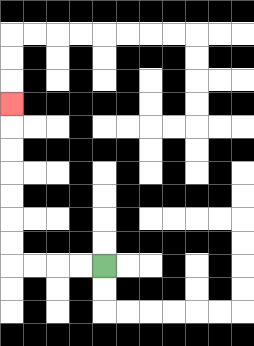{'start': '[4, 11]', 'end': '[0, 4]', 'path_directions': 'L,L,L,L,U,U,U,U,U,U,U', 'path_coordinates': '[[4, 11], [3, 11], [2, 11], [1, 11], [0, 11], [0, 10], [0, 9], [0, 8], [0, 7], [0, 6], [0, 5], [0, 4]]'}